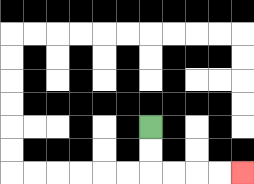{'start': '[6, 5]', 'end': '[10, 7]', 'path_directions': 'D,D,R,R,R,R', 'path_coordinates': '[[6, 5], [6, 6], [6, 7], [7, 7], [8, 7], [9, 7], [10, 7]]'}